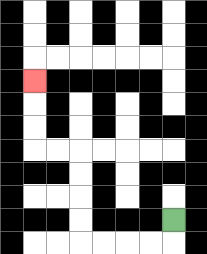{'start': '[7, 9]', 'end': '[1, 3]', 'path_directions': 'D,L,L,L,L,U,U,U,U,L,L,U,U,U', 'path_coordinates': '[[7, 9], [7, 10], [6, 10], [5, 10], [4, 10], [3, 10], [3, 9], [3, 8], [3, 7], [3, 6], [2, 6], [1, 6], [1, 5], [1, 4], [1, 3]]'}